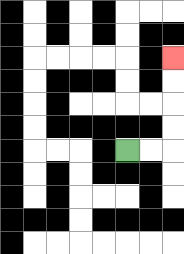{'start': '[5, 6]', 'end': '[7, 2]', 'path_directions': 'R,R,U,U,U,U', 'path_coordinates': '[[5, 6], [6, 6], [7, 6], [7, 5], [7, 4], [7, 3], [7, 2]]'}